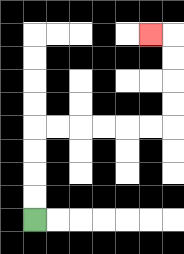{'start': '[1, 9]', 'end': '[6, 1]', 'path_directions': 'U,U,U,U,R,R,R,R,R,R,U,U,U,U,L', 'path_coordinates': '[[1, 9], [1, 8], [1, 7], [1, 6], [1, 5], [2, 5], [3, 5], [4, 5], [5, 5], [6, 5], [7, 5], [7, 4], [7, 3], [7, 2], [7, 1], [6, 1]]'}